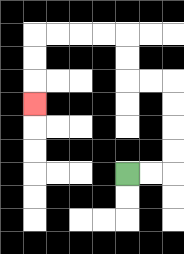{'start': '[5, 7]', 'end': '[1, 4]', 'path_directions': 'R,R,U,U,U,U,L,L,U,U,L,L,L,L,D,D,D', 'path_coordinates': '[[5, 7], [6, 7], [7, 7], [7, 6], [7, 5], [7, 4], [7, 3], [6, 3], [5, 3], [5, 2], [5, 1], [4, 1], [3, 1], [2, 1], [1, 1], [1, 2], [1, 3], [1, 4]]'}